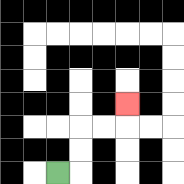{'start': '[2, 7]', 'end': '[5, 4]', 'path_directions': 'R,U,U,R,R,U', 'path_coordinates': '[[2, 7], [3, 7], [3, 6], [3, 5], [4, 5], [5, 5], [5, 4]]'}